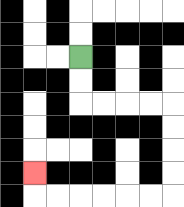{'start': '[3, 2]', 'end': '[1, 7]', 'path_directions': 'D,D,R,R,R,R,D,D,D,D,L,L,L,L,L,L,U', 'path_coordinates': '[[3, 2], [3, 3], [3, 4], [4, 4], [5, 4], [6, 4], [7, 4], [7, 5], [7, 6], [7, 7], [7, 8], [6, 8], [5, 8], [4, 8], [3, 8], [2, 8], [1, 8], [1, 7]]'}